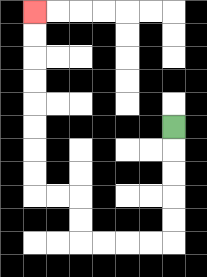{'start': '[7, 5]', 'end': '[1, 0]', 'path_directions': 'D,D,D,D,D,L,L,L,L,U,U,L,L,U,U,U,U,U,U,U,U', 'path_coordinates': '[[7, 5], [7, 6], [7, 7], [7, 8], [7, 9], [7, 10], [6, 10], [5, 10], [4, 10], [3, 10], [3, 9], [3, 8], [2, 8], [1, 8], [1, 7], [1, 6], [1, 5], [1, 4], [1, 3], [1, 2], [1, 1], [1, 0]]'}